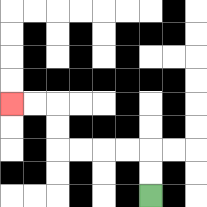{'start': '[6, 8]', 'end': '[0, 4]', 'path_directions': 'U,U,L,L,L,L,U,U,L,L', 'path_coordinates': '[[6, 8], [6, 7], [6, 6], [5, 6], [4, 6], [3, 6], [2, 6], [2, 5], [2, 4], [1, 4], [0, 4]]'}